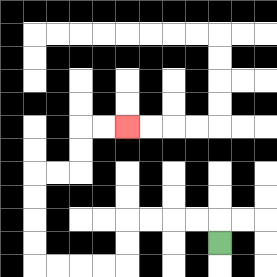{'start': '[9, 10]', 'end': '[5, 5]', 'path_directions': 'U,L,L,L,L,D,D,L,L,L,L,U,U,U,U,R,R,U,U,R,R', 'path_coordinates': '[[9, 10], [9, 9], [8, 9], [7, 9], [6, 9], [5, 9], [5, 10], [5, 11], [4, 11], [3, 11], [2, 11], [1, 11], [1, 10], [1, 9], [1, 8], [1, 7], [2, 7], [3, 7], [3, 6], [3, 5], [4, 5], [5, 5]]'}